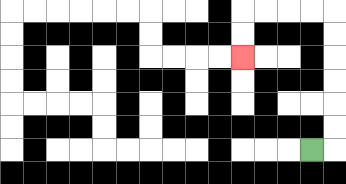{'start': '[13, 6]', 'end': '[10, 2]', 'path_directions': 'R,U,U,U,U,U,U,L,L,L,L,D,D', 'path_coordinates': '[[13, 6], [14, 6], [14, 5], [14, 4], [14, 3], [14, 2], [14, 1], [14, 0], [13, 0], [12, 0], [11, 0], [10, 0], [10, 1], [10, 2]]'}